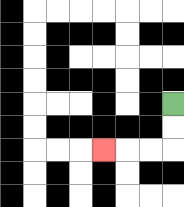{'start': '[7, 4]', 'end': '[4, 6]', 'path_directions': 'D,D,L,L,L', 'path_coordinates': '[[7, 4], [7, 5], [7, 6], [6, 6], [5, 6], [4, 6]]'}